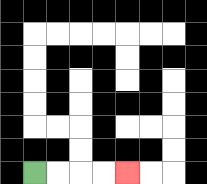{'start': '[1, 7]', 'end': '[5, 7]', 'path_directions': 'R,R,R,R', 'path_coordinates': '[[1, 7], [2, 7], [3, 7], [4, 7], [5, 7]]'}